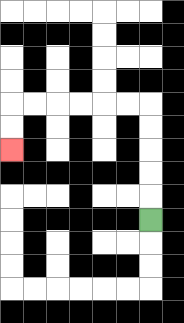{'start': '[6, 9]', 'end': '[0, 6]', 'path_directions': 'U,U,U,U,U,L,L,L,L,L,L,D,D', 'path_coordinates': '[[6, 9], [6, 8], [6, 7], [6, 6], [6, 5], [6, 4], [5, 4], [4, 4], [3, 4], [2, 4], [1, 4], [0, 4], [0, 5], [0, 6]]'}